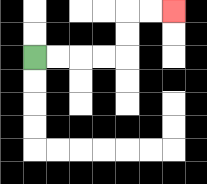{'start': '[1, 2]', 'end': '[7, 0]', 'path_directions': 'R,R,R,R,U,U,R,R', 'path_coordinates': '[[1, 2], [2, 2], [3, 2], [4, 2], [5, 2], [5, 1], [5, 0], [6, 0], [7, 0]]'}